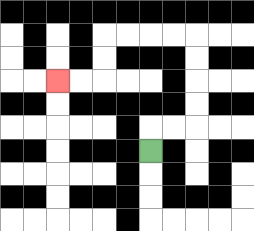{'start': '[6, 6]', 'end': '[2, 3]', 'path_directions': 'U,R,R,U,U,U,U,L,L,L,L,D,D,L,L', 'path_coordinates': '[[6, 6], [6, 5], [7, 5], [8, 5], [8, 4], [8, 3], [8, 2], [8, 1], [7, 1], [6, 1], [5, 1], [4, 1], [4, 2], [4, 3], [3, 3], [2, 3]]'}